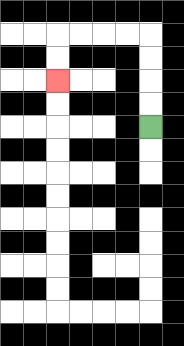{'start': '[6, 5]', 'end': '[2, 3]', 'path_directions': 'U,U,U,U,L,L,L,L,D,D', 'path_coordinates': '[[6, 5], [6, 4], [6, 3], [6, 2], [6, 1], [5, 1], [4, 1], [3, 1], [2, 1], [2, 2], [2, 3]]'}